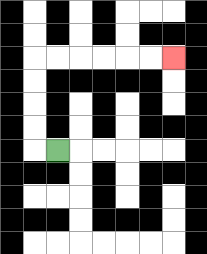{'start': '[2, 6]', 'end': '[7, 2]', 'path_directions': 'L,U,U,U,U,R,R,R,R,R,R', 'path_coordinates': '[[2, 6], [1, 6], [1, 5], [1, 4], [1, 3], [1, 2], [2, 2], [3, 2], [4, 2], [5, 2], [6, 2], [7, 2]]'}